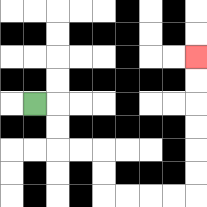{'start': '[1, 4]', 'end': '[8, 2]', 'path_directions': 'R,D,D,R,R,D,D,R,R,R,R,U,U,U,U,U,U', 'path_coordinates': '[[1, 4], [2, 4], [2, 5], [2, 6], [3, 6], [4, 6], [4, 7], [4, 8], [5, 8], [6, 8], [7, 8], [8, 8], [8, 7], [8, 6], [8, 5], [8, 4], [8, 3], [8, 2]]'}